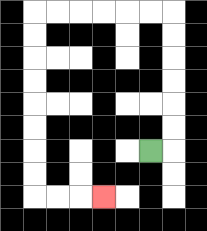{'start': '[6, 6]', 'end': '[4, 8]', 'path_directions': 'R,U,U,U,U,U,U,L,L,L,L,L,L,D,D,D,D,D,D,D,D,R,R,R', 'path_coordinates': '[[6, 6], [7, 6], [7, 5], [7, 4], [7, 3], [7, 2], [7, 1], [7, 0], [6, 0], [5, 0], [4, 0], [3, 0], [2, 0], [1, 0], [1, 1], [1, 2], [1, 3], [1, 4], [1, 5], [1, 6], [1, 7], [1, 8], [2, 8], [3, 8], [4, 8]]'}